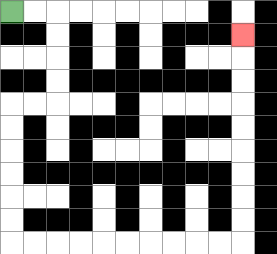{'start': '[0, 0]', 'end': '[10, 1]', 'path_directions': 'R,R,D,D,D,D,L,L,D,D,D,D,D,D,R,R,R,R,R,R,R,R,R,R,U,U,U,U,U,U,U,U,U', 'path_coordinates': '[[0, 0], [1, 0], [2, 0], [2, 1], [2, 2], [2, 3], [2, 4], [1, 4], [0, 4], [0, 5], [0, 6], [0, 7], [0, 8], [0, 9], [0, 10], [1, 10], [2, 10], [3, 10], [4, 10], [5, 10], [6, 10], [7, 10], [8, 10], [9, 10], [10, 10], [10, 9], [10, 8], [10, 7], [10, 6], [10, 5], [10, 4], [10, 3], [10, 2], [10, 1]]'}